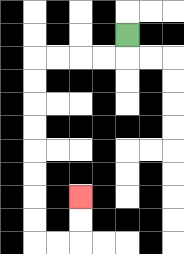{'start': '[5, 1]', 'end': '[3, 8]', 'path_directions': 'D,L,L,L,L,D,D,D,D,D,D,D,D,R,R,U,U', 'path_coordinates': '[[5, 1], [5, 2], [4, 2], [3, 2], [2, 2], [1, 2], [1, 3], [1, 4], [1, 5], [1, 6], [1, 7], [1, 8], [1, 9], [1, 10], [2, 10], [3, 10], [3, 9], [3, 8]]'}